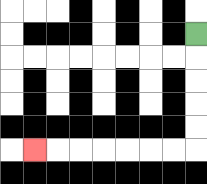{'start': '[8, 1]', 'end': '[1, 6]', 'path_directions': 'D,D,D,D,D,L,L,L,L,L,L,L', 'path_coordinates': '[[8, 1], [8, 2], [8, 3], [8, 4], [8, 5], [8, 6], [7, 6], [6, 6], [5, 6], [4, 6], [3, 6], [2, 6], [1, 6]]'}